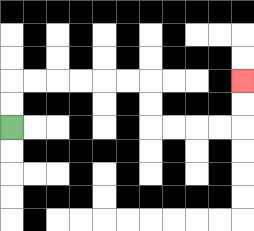{'start': '[0, 5]', 'end': '[10, 3]', 'path_directions': 'U,U,R,R,R,R,R,R,D,D,R,R,R,R,U,U', 'path_coordinates': '[[0, 5], [0, 4], [0, 3], [1, 3], [2, 3], [3, 3], [4, 3], [5, 3], [6, 3], [6, 4], [6, 5], [7, 5], [8, 5], [9, 5], [10, 5], [10, 4], [10, 3]]'}